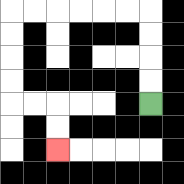{'start': '[6, 4]', 'end': '[2, 6]', 'path_directions': 'U,U,U,U,L,L,L,L,L,L,D,D,D,D,R,R,D,D', 'path_coordinates': '[[6, 4], [6, 3], [6, 2], [6, 1], [6, 0], [5, 0], [4, 0], [3, 0], [2, 0], [1, 0], [0, 0], [0, 1], [0, 2], [0, 3], [0, 4], [1, 4], [2, 4], [2, 5], [2, 6]]'}